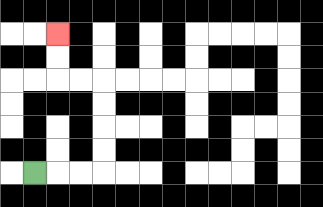{'start': '[1, 7]', 'end': '[2, 1]', 'path_directions': 'R,R,R,U,U,U,U,L,L,U,U', 'path_coordinates': '[[1, 7], [2, 7], [3, 7], [4, 7], [4, 6], [4, 5], [4, 4], [4, 3], [3, 3], [2, 3], [2, 2], [2, 1]]'}